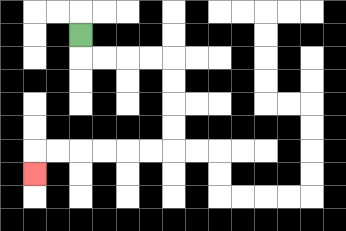{'start': '[3, 1]', 'end': '[1, 7]', 'path_directions': 'D,R,R,R,R,D,D,D,D,L,L,L,L,L,L,D', 'path_coordinates': '[[3, 1], [3, 2], [4, 2], [5, 2], [6, 2], [7, 2], [7, 3], [7, 4], [7, 5], [7, 6], [6, 6], [5, 6], [4, 6], [3, 6], [2, 6], [1, 6], [1, 7]]'}